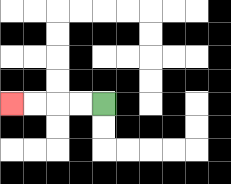{'start': '[4, 4]', 'end': '[0, 4]', 'path_directions': 'L,L,L,L', 'path_coordinates': '[[4, 4], [3, 4], [2, 4], [1, 4], [0, 4]]'}